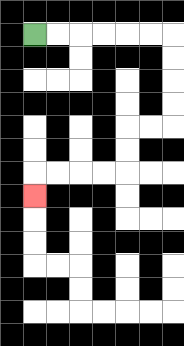{'start': '[1, 1]', 'end': '[1, 8]', 'path_directions': 'R,R,R,R,R,R,D,D,D,D,L,L,D,D,L,L,L,L,D', 'path_coordinates': '[[1, 1], [2, 1], [3, 1], [4, 1], [5, 1], [6, 1], [7, 1], [7, 2], [7, 3], [7, 4], [7, 5], [6, 5], [5, 5], [5, 6], [5, 7], [4, 7], [3, 7], [2, 7], [1, 7], [1, 8]]'}